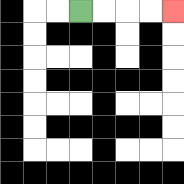{'start': '[3, 0]', 'end': '[7, 0]', 'path_directions': 'R,R,R,R', 'path_coordinates': '[[3, 0], [4, 0], [5, 0], [6, 0], [7, 0]]'}